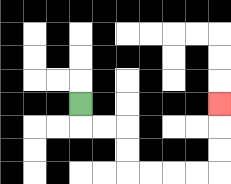{'start': '[3, 4]', 'end': '[9, 4]', 'path_directions': 'D,R,R,D,D,R,R,R,R,U,U,U', 'path_coordinates': '[[3, 4], [3, 5], [4, 5], [5, 5], [5, 6], [5, 7], [6, 7], [7, 7], [8, 7], [9, 7], [9, 6], [9, 5], [9, 4]]'}